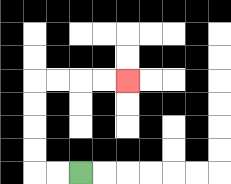{'start': '[3, 7]', 'end': '[5, 3]', 'path_directions': 'L,L,U,U,U,U,R,R,R,R', 'path_coordinates': '[[3, 7], [2, 7], [1, 7], [1, 6], [1, 5], [1, 4], [1, 3], [2, 3], [3, 3], [4, 3], [5, 3]]'}